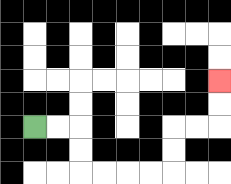{'start': '[1, 5]', 'end': '[9, 3]', 'path_directions': 'R,R,D,D,R,R,R,R,U,U,R,R,U,U', 'path_coordinates': '[[1, 5], [2, 5], [3, 5], [3, 6], [3, 7], [4, 7], [5, 7], [6, 7], [7, 7], [7, 6], [7, 5], [8, 5], [9, 5], [9, 4], [9, 3]]'}